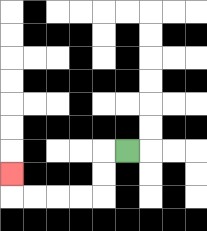{'start': '[5, 6]', 'end': '[0, 7]', 'path_directions': 'L,D,D,L,L,L,L,U', 'path_coordinates': '[[5, 6], [4, 6], [4, 7], [4, 8], [3, 8], [2, 8], [1, 8], [0, 8], [0, 7]]'}